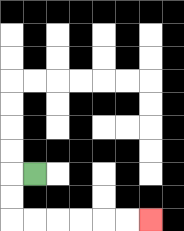{'start': '[1, 7]', 'end': '[6, 9]', 'path_directions': 'L,D,D,R,R,R,R,R,R', 'path_coordinates': '[[1, 7], [0, 7], [0, 8], [0, 9], [1, 9], [2, 9], [3, 9], [4, 9], [5, 9], [6, 9]]'}